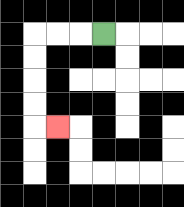{'start': '[4, 1]', 'end': '[2, 5]', 'path_directions': 'L,L,L,D,D,D,D,R', 'path_coordinates': '[[4, 1], [3, 1], [2, 1], [1, 1], [1, 2], [1, 3], [1, 4], [1, 5], [2, 5]]'}